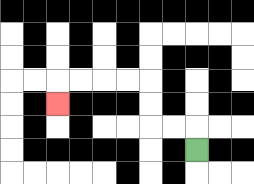{'start': '[8, 6]', 'end': '[2, 4]', 'path_directions': 'U,L,L,U,U,L,L,L,L,D', 'path_coordinates': '[[8, 6], [8, 5], [7, 5], [6, 5], [6, 4], [6, 3], [5, 3], [4, 3], [3, 3], [2, 3], [2, 4]]'}